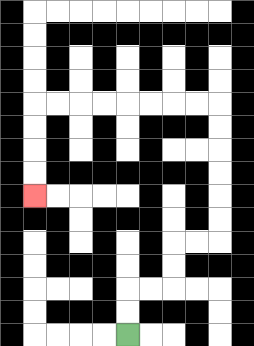{'start': '[5, 14]', 'end': '[1, 8]', 'path_directions': 'U,U,R,R,U,U,R,R,U,U,U,U,U,U,L,L,L,L,L,L,L,L,D,D,D,D', 'path_coordinates': '[[5, 14], [5, 13], [5, 12], [6, 12], [7, 12], [7, 11], [7, 10], [8, 10], [9, 10], [9, 9], [9, 8], [9, 7], [9, 6], [9, 5], [9, 4], [8, 4], [7, 4], [6, 4], [5, 4], [4, 4], [3, 4], [2, 4], [1, 4], [1, 5], [1, 6], [1, 7], [1, 8]]'}